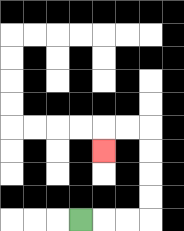{'start': '[3, 9]', 'end': '[4, 6]', 'path_directions': 'R,R,R,U,U,U,U,L,L,D', 'path_coordinates': '[[3, 9], [4, 9], [5, 9], [6, 9], [6, 8], [6, 7], [6, 6], [6, 5], [5, 5], [4, 5], [4, 6]]'}